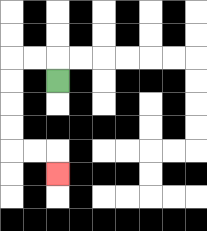{'start': '[2, 3]', 'end': '[2, 7]', 'path_directions': 'U,L,L,D,D,D,D,R,R,D', 'path_coordinates': '[[2, 3], [2, 2], [1, 2], [0, 2], [0, 3], [0, 4], [0, 5], [0, 6], [1, 6], [2, 6], [2, 7]]'}